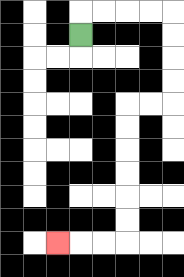{'start': '[3, 1]', 'end': '[2, 10]', 'path_directions': 'U,R,R,R,R,D,D,D,D,L,L,D,D,D,D,D,D,L,L,L', 'path_coordinates': '[[3, 1], [3, 0], [4, 0], [5, 0], [6, 0], [7, 0], [7, 1], [7, 2], [7, 3], [7, 4], [6, 4], [5, 4], [5, 5], [5, 6], [5, 7], [5, 8], [5, 9], [5, 10], [4, 10], [3, 10], [2, 10]]'}